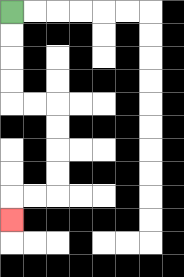{'start': '[0, 0]', 'end': '[0, 9]', 'path_directions': 'D,D,D,D,R,R,D,D,D,D,L,L,D', 'path_coordinates': '[[0, 0], [0, 1], [0, 2], [0, 3], [0, 4], [1, 4], [2, 4], [2, 5], [2, 6], [2, 7], [2, 8], [1, 8], [0, 8], [0, 9]]'}